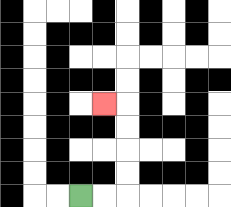{'start': '[3, 8]', 'end': '[4, 4]', 'path_directions': 'R,R,U,U,U,U,L', 'path_coordinates': '[[3, 8], [4, 8], [5, 8], [5, 7], [5, 6], [5, 5], [5, 4], [4, 4]]'}